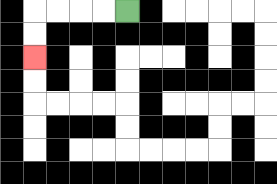{'start': '[5, 0]', 'end': '[1, 2]', 'path_directions': 'L,L,L,L,D,D', 'path_coordinates': '[[5, 0], [4, 0], [3, 0], [2, 0], [1, 0], [1, 1], [1, 2]]'}